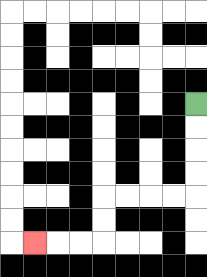{'start': '[8, 4]', 'end': '[1, 10]', 'path_directions': 'D,D,D,D,L,L,L,L,D,D,L,L,L', 'path_coordinates': '[[8, 4], [8, 5], [8, 6], [8, 7], [8, 8], [7, 8], [6, 8], [5, 8], [4, 8], [4, 9], [4, 10], [3, 10], [2, 10], [1, 10]]'}